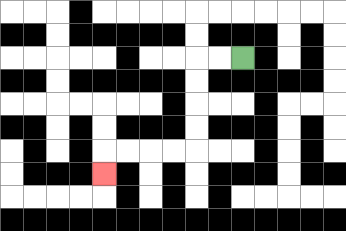{'start': '[10, 2]', 'end': '[4, 7]', 'path_directions': 'L,L,D,D,D,D,L,L,L,L,D', 'path_coordinates': '[[10, 2], [9, 2], [8, 2], [8, 3], [8, 4], [8, 5], [8, 6], [7, 6], [6, 6], [5, 6], [4, 6], [4, 7]]'}